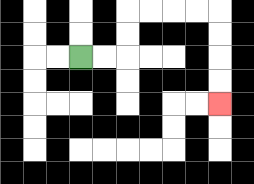{'start': '[3, 2]', 'end': '[9, 4]', 'path_directions': 'R,R,U,U,R,R,R,R,D,D,D,D', 'path_coordinates': '[[3, 2], [4, 2], [5, 2], [5, 1], [5, 0], [6, 0], [7, 0], [8, 0], [9, 0], [9, 1], [9, 2], [9, 3], [9, 4]]'}